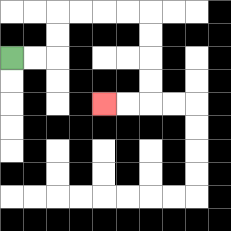{'start': '[0, 2]', 'end': '[4, 4]', 'path_directions': 'R,R,U,U,R,R,R,R,D,D,D,D,L,L', 'path_coordinates': '[[0, 2], [1, 2], [2, 2], [2, 1], [2, 0], [3, 0], [4, 0], [5, 0], [6, 0], [6, 1], [6, 2], [6, 3], [6, 4], [5, 4], [4, 4]]'}